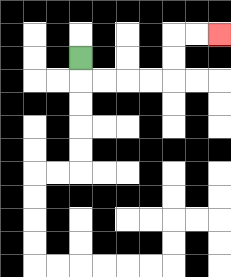{'start': '[3, 2]', 'end': '[9, 1]', 'path_directions': 'D,R,R,R,R,U,U,R,R', 'path_coordinates': '[[3, 2], [3, 3], [4, 3], [5, 3], [6, 3], [7, 3], [7, 2], [7, 1], [8, 1], [9, 1]]'}